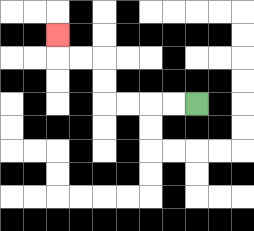{'start': '[8, 4]', 'end': '[2, 1]', 'path_directions': 'L,L,L,L,U,U,L,L,U', 'path_coordinates': '[[8, 4], [7, 4], [6, 4], [5, 4], [4, 4], [4, 3], [4, 2], [3, 2], [2, 2], [2, 1]]'}